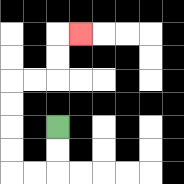{'start': '[2, 5]', 'end': '[3, 1]', 'path_directions': 'D,D,L,L,U,U,U,U,R,R,U,U,R', 'path_coordinates': '[[2, 5], [2, 6], [2, 7], [1, 7], [0, 7], [0, 6], [0, 5], [0, 4], [0, 3], [1, 3], [2, 3], [2, 2], [2, 1], [3, 1]]'}